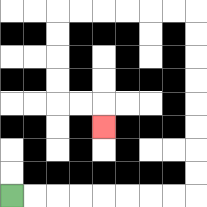{'start': '[0, 8]', 'end': '[4, 5]', 'path_directions': 'R,R,R,R,R,R,R,R,U,U,U,U,U,U,U,U,L,L,L,L,L,L,D,D,D,D,R,R,D', 'path_coordinates': '[[0, 8], [1, 8], [2, 8], [3, 8], [4, 8], [5, 8], [6, 8], [7, 8], [8, 8], [8, 7], [8, 6], [8, 5], [8, 4], [8, 3], [8, 2], [8, 1], [8, 0], [7, 0], [6, 0], [5, 0], [4, 0], [3, 0], [2, 0], [2, 1], [2, 2], [2, 3], [2, 4], [3, 4], [4, 4], [4, 5]]'}